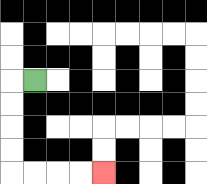{'start': '[1, 3]', 'end': '[4, 7]', 'path_directions': 'L,D,D,D,D,R,R,R,R', 'path_coordinates': '[[1, 3], [0, 3], [0, 4], [0, 5], [0, 6], [0, 7], [1, 7], [2, 7], [3, 7], [4, 7]]'}